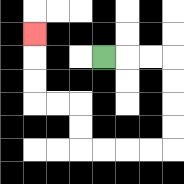{'start': '[4, 2]', 'end': '[1, 1]', 'path_directions': 'R,R,R,D,D,D,D,L,L,L,L,U,U,L,L,U,U,U', 'path_coordinates': '[[4, 2], [5, 2], [6, 2], [7, 2], [7, 3], [7, 4], [7, 5], [7, 6], [6, 6], [5, 6], [4, 6], [3, 6], [3, 5], [3, 4], [2, 4], [1, 4], [1, 3], [1, 2], [1, 1]]'}